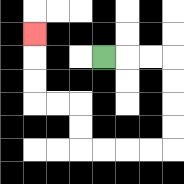{'start': '[4, 2]', 'end': '[1, 1]', 'path_directions': 'R,R,R,D,D,D,D,L,L,L,L,U,U,L,L,U,U,U', 'path_coordinates': '[[4, 2], [5, 2], [6, 2], [7, 2], [7, 3], [7, 4], [7, 5], [7, 6], [6, 6], [5, 6], [4, 6], [3, 6], [3, 5], [3, 4], [2, 4], [1, 4], [1, 3], [1, 2], [1, 1]]'}